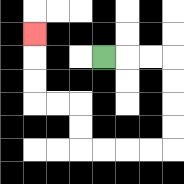{'start': '[4, 2]', 'end': '[1, 1]', 'path_directions': 'R,R,R,D,D,D,D,L,L,L,L,U,U,L,L,U,U,U', 'path_coordinates': '[[4, 2], [5, 2], [6, 2], [7, 2], [7, 3], [7, 4], [7, 5], [7, 6], [6, 6], [5, 6], [4, 6], [3, 6], [3, 5], [3, 4], [2, 4], [1, 4], [1, 3], [1, 2], [1, 1]]'}